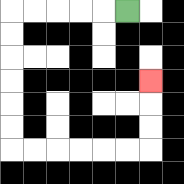{'start': '[5, 0]', 'end': '[6, 3]', 'path_directions': 'L,L,L,L,L,D,D,D,D,D,D,R,R,R,R,R,R,U,U,U', 'path_coordinates': '[[5, 0], [4, 0], [3, 0], [2, 0], [1, 0], [0, 0], [0, 1], [0, 2], [0, 3], [0, 4], [0, 5], [0, 6], [1, 6], [2, 6], [3, 6], [4, 6], [5, 6], [6, 6], [6, 5], [6, 4], [6, 3]]'}